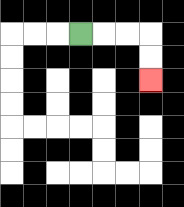{'start': '[3, 1]', 'end': '[6, 3]', 'path_directions': 'R,R,R,D,D', 'path_coordinates': '[[3, 1], [4, 1], [5, 1], [6, 1], [6, 2], [6, 3]]'}